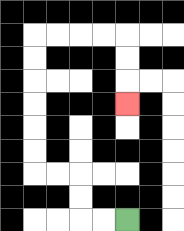{'start': '[5, 9]', 'end': '[5, 4]', 'path_directions': 'L,L,U,U,L,L,U,U,U,U,U,U,R,R,R,R,D,D,D', 'path_coordinates': '[[5, 9], [4, 9], [3, 9], [3, 8], [3, 7], [2, 7], [1, 7], [1, 6], [1, 5], [1, 4], [1, 3], [1, 2], [1, 1], [2, 1], [3, 1], [4, 1], [5, 1], [5, 2], [5, 3], [5, 4]]'}